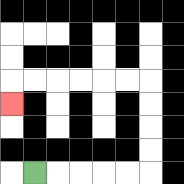{'start': '[1, 7]', 'end': '[0, 4]', 'path_directions': 'R,R,R,R,R,U,U,U,U,L,L,L,L,L,L,D', 'path_coordinates': '[[1, 7], [2, 7], [3, 7], [4, 7], [5, 7], [6, 7], [6, 6], [6, 5], [6, 4], [6, 3], [5, 3], [4, 3], [3, 3], [2, 3], [1, 3], [0, 3], [0, 4]]'}